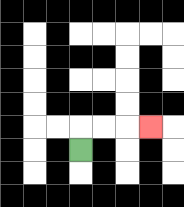{'start': '[3, 6]', 'end': '[6, 5]', 'path_directions': 'U,R,R,R', 'path_coordinates': '[[3, 6], [3, 5], [4, 5], [5, 5], [6, 5]]'}